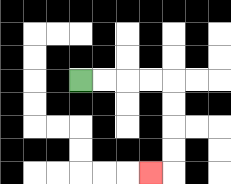{'start': '[3, 3]', 'end': '[6, 7]', 'path_directions': 'R,R,R,R,D,D,D,D,L', 'path_coordinates': '[[3, 3], [4, 3], [5, 3], [6, 3], [7, 3], [7, 4], [7, 5], [7, 6], [7, 7], [6, 7]]'}